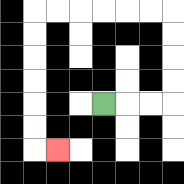{'start': '[4, 4]', 'end': '[2, 6]', 'path_directions': 'R,R,R,U,U,U,U,L,L,L,L,L,L,D,D,D,D,D,D,R', 'path_coordinates': '[[4, 4], [5, 4], [6, 4], [7, 4], [7, 3], [7, 2], [7, 1], [7, 0], [6, 0], [5, 0], [4, 0], [3, 0], [2, 0], [1, 0], [1, 1], [1, 2], [1, 3], [1, 4], [1, 5], [1, 6], [2, 6]]'}